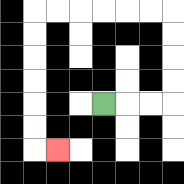{'start': '[4, 4]', 'end': '[2, 6]', 'path_directions': 'R,R,R,U,U,U,U,L,L,L,L,L,L,D,D,D,D,D,D,R', 'path_coordinates': '[[4, 4], [5, 4], [6, 4], [7, 4], [7, 3], [7, 2], [7, 1], [7, 0], [6, 0], [5, 0], [4, 0], [3, 0], [2, 0], [1, 0], [1, 1], [1, 2], [1, 3], [1, 4], [1, 5], [1, 6], [2, 6]]'}